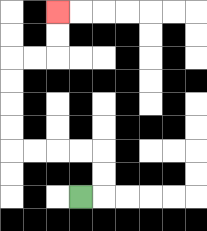{'start': '[3, 8]', 'end': '[2, 0]', 'path_directions': 'R,U,U,L,L,L,L,U,U,U,U,R,R,U,U', 'path_coordinates': '[[3, 8], [4, 8], [4, 7], [4, 6], [3, 6], [2, 6], [1, 6], [0, 6], [0, 5], [0, 4], [0, 3], [0, 2], [1, 2], [2, 2], [2, 1], [2, 0]]'}